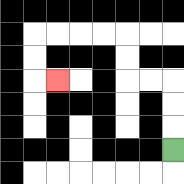{'start': '[7, 6]', 'end': '[2, 3]', 'path_directions': 'U,U,U,L,L,U,U,L,L,L,L,D,D,R', 'path_coordinates': '[[7, 6], [7, 5], [7, 4], [7, 3], [6, 3], [5, 3], [5, 2], [5, 1], [4, 1], [3, 1], [2, 1], [1, 1], [1, 2], [1, 3], [2, 3]]'}